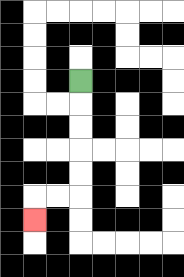{'start': '[3, 3]', 'end': '[1, 9]', 'path_directions': 'D,D,D,D,D,L,L,D', 'path_coordinates': '[[3, 3], [3, 4], [3, 5], [3, 6], [3, 7], [3, 8], [2, 8], [1, 8], [1, 9]]'}